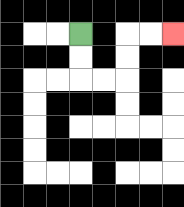{'start': '[3, 1]', 'end': '[7, 1]', 'path_directions': 'D,D,R,R,U,U,R,R', 'path_coordinates': '[[3, 1], [3, 2], [3, 3], [4, 3], [5, 3], [5, 2], [5, 1], [6, 1], [7, 1]]'}